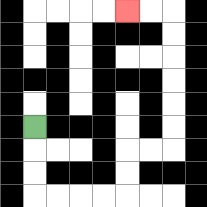{'start': '[1, 5]', 'end': '[5, 0]', 'path_directions': 'D,D,D,R,R,R,R,U,U,R,R,U,U,U,U,U,U,L,L', 'path_coordinates': '[[1, 5], [1, 6], [1, 7], [1, 8], [2, 8], [3, 8], [4, 8], [5, 8], [5, 7], [5, 6], [6, 6], [7, 6], [7, 5], [7, 4], [7, 3], [7, 2], [7, 1], [7, 0], [6, 0], [5, 0]]'}